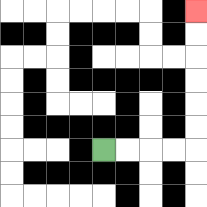{'start': '[4, 6]', 'end': '[8, 0]', 'path_directions': 'R,R,R,R,U,U,U,U,U,U', 'path_coordinates': '[[4, 6], [5, 6], [6, 6], [7, 6], [8, 6], [8, 5], [8, 4], [8, 3], [8, 2], [8, 1], [8, 0]]'}